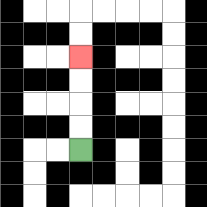{'start': '[3, 6]', 'end': '[3, 2]', 'path_directions': 'U,U,U,U', 'path_coordinates': '[[3, 6], [3, 5], [3, 4], [3, 3], [3, 2]]'}